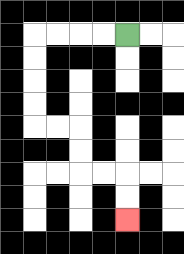{'start': '[5, 1]', 'end': '[5, 9]', 'path_directions': 'L,L,L,L,D,D,D,D,R,R,D,D,R,R,D,D', 'path_coordinates': '[[5, 1], [4, 1], [3, 1], [2, 1], [1, 1], [1, 2], [1, 3], [1, 4], [1, 5], [2, 5], [3, 5], [3, 6], [3, 7], [4, 7], [5, 7], [5, 8], [5, 9]]'}